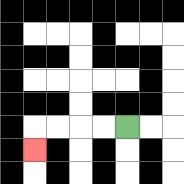{'start': '[5, 5]', 'end': '[1, 6]', 'path_directions': 'L,L,L,L,D', 'path_coordinates': '[[5, 5], [4, 5], [3, 5], [2, 5], [1, 5], [1, 6]]'}